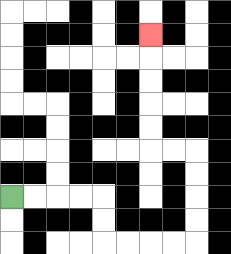{'start': '[0, 8]', 'end': '[6, 1]', 'path_directions': 'R,R,R,R,D,D,R,R,R,R,U,U,U,U,L,L,U,U,U,U,U', 'path_coordinates': '[[0, 8], [1, 8], [2, 8], [3, 8], [4, 8], [4, 9], [4, 10], [5, 10], [6, 10], [7, 10], [8, 10], [8, 9], [8, 8], [8, 7], [8, 6], [7, 6], [6, 6], [6, 5], [6, 4], [6, 3], [6, 2], [6, 1]]'}